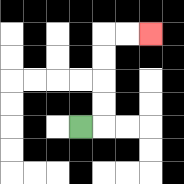{'start': '[3, 5]', 'end': '[6, 1]', 'path_directions': 'R,U,U,U,U,R,R', 'path_coordinates': '[[3, 5], [4, 5], [4, 4], [4, 3], [4, 2], [4, 1], [5, 1], [6, 1]]'}